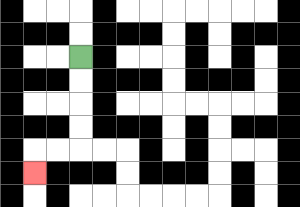{'start': '[3, 2]', 'end': '[1, 7]', 'path_directions': 'D,D,D,D,L,L,D', 'path_coordinates': '[[3, 2], [3, 3], [3, 4], [3, 5], [3, 6], [2, 6], [1, 6], [1, 7]]'}